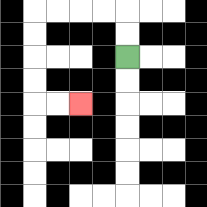{'start': '[5, 2]', 'end': '[3, 4]', 'path_directions': 'U,U,L,L,L,L,D,D,D,D,R,R', 'path_coordinates': '[[5, 2], [5, 1], [5, 0], [4, 0], [3, 0], [2, 0], [1, 0], [1, 1], [1, 2], [1, 3], [1, 4], [2, 4], [3, 4]]'}